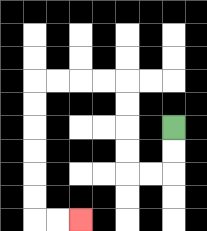{'start': '[7, 5]', 'end': '[3, 9]', 'path_directions': 'D,D,L,L,U,U,U,U,L,L,L,L,D,D,D,D,D,D,R,R', 'path_coordinates': '[[7, 5], [7, 6], [7, 7], [6, 7], [5, 7], [5, 6], [5, 5], [5, 4], [5, 3], [4, 3], [3, 3], [2, 3], [1, 3], [1, 4], [1, 5], [1, 6], [1, 7], [1, 8], [1, 9], [2, 9], [3, 9]]'}